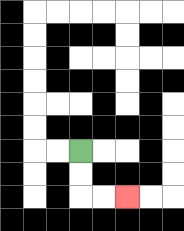{'start': '[3, 6]', 'end': '[5, 8]', 'path_directions': 'D,D,R,R', 'path_coordinates': '[[3, 6], [3, 7], [3, 8], [4, 8], [5, 8]]'}